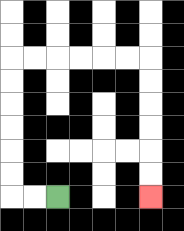{'start': '[2, 8]', 'end': '[6, 8]', 'path_directions': 'L,L,U,U,U,U,U,U,R,R,R,R,R,R,D,D,D,D,D,D', 'path_coordinates': '[[2, 8], [1, 8], [0, 8], [0, 7], [0, 6], [0, 5], [0, 4], [0, 3], [0, 2], [1, 2], [2, 2], [3, 2], [4, 2], [5, 2], [6, 2], [6, 3], [6, 4], [6, 5], [6, 6], [6, 7], [6, 8]]'}